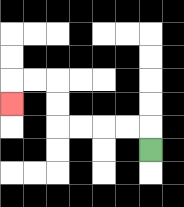{'start': '[6, 6]', 'end': '[0, 4]', 'path_directions': 'U,L,L,L,L,U,U,L,L,D', 'path_coordinates': '[[6, 6], [6, 5], [5, 5], [4, 5], [3, 5], [2, 5], [2, 4], [2, 3], [1, 3], [0, 3], [0, 4]]'}